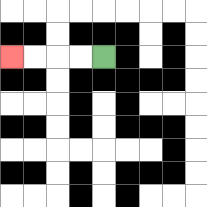{'start': '[4, 2]', 'end': '[0, 2]', 'path_directions': 'L,L,L,L', 'path_coordinates': '[[4, 2], [3, 2], [2, 2], [1, 2], [0, 2]]'}